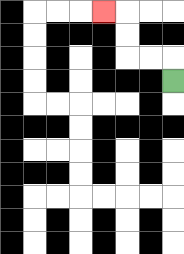{'start': '[7, 3]', 'end': '[4, 0]', 'path_directions': 'U,L,L,U,U,L', 'path_coordinates': '[[7, 3], [7, 2], [6, 2], [5, 2], [5, 1], [5, 0], [4, 0]]'}